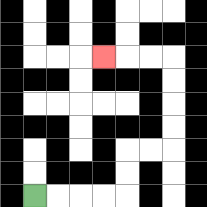{'start': '[1, 8]', 'end': '[4, 2]', 'path_directions': 'R,R,R,R,U,U,R,R,U,U,U,U,L,L,L', 'path_coordinates': '[[1, 8], [2, 8], [3, 8], [4, 8], [5, 8], [5, 7], [5, 6], [6, 6], [7, 6], [7, 5], [7, 4], [7, 3], [7, 2], [6, 2], [5, 2], [4, 2]]'}